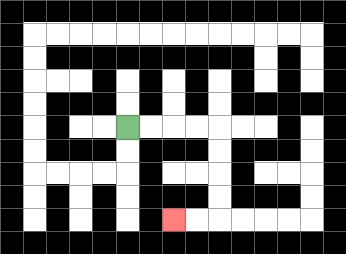{'start': '[5, 5]', 'end': '[7, 9]', 'path_directions': 'R,R,R,R,D,D,D,D,L,L', 'path_coordinates': '[[5, 5], [6, 5], [7, 5], [8, 5], [9, 5], [9, 6], [9, 7], [9, 8], [9, 9], [8, 9], [7, 9]]'}